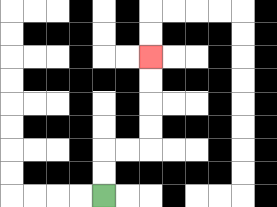{'start': '[4, 8]', 'end': '[6, 2]', 'path_directions': 'U,U,R,R,U,U,U,U', 'path_coordinates': '[[4, 8], [4, 7], [4, 6], [5, 6], [6, 6], [6, 5], [6, 4], [6, 3], [6, 2]]'}